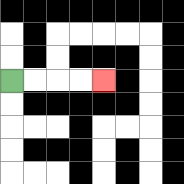{'start': '[0, 3]', 'end': '[4, 3]', 'path_directions': 'R,R,R,R', 'path_coordinates': '[[0, 3], [1, 3], [2, 3], [3, 3], [4, 3]]'}